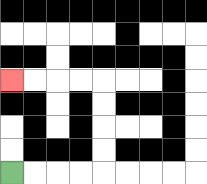{'start': '[0, 7]', 'end': '[0, 3]', 'path_directions': 'R,R,R,R,U,U,U,U,L,L,L,L', 'path_coordinates': '[[0, 7], [1, 7], [2, 7], [3, 7], [4, 7], [4, 6], [4, 5], [4, 4], [4, 3], [3, 3], [2, 3], [1, 3], [0, 3]]'}